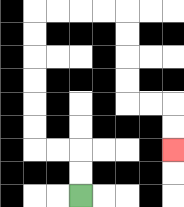{'start': '[3, 8]', 'end': '[7, 6]', 'path_directions': 'U,U,L,L,U,U,U,U,U,U,R,R,R,R,D,D,D,D,R,R,D,D', 'path_coordinates': '[[3, 8], [3, 7], [3, 6], [2, 6], [1, 6], [1, 5], [1, 4], [1, 3], [1, 2], [1, 1], [1, 0], [2, 0], [3, 0], [4, 0], [5, 0], [5, 1], [5, 2], [5, 3], [5, 4], [6, 4], [7, 4], [7, 5], [7, 6]]'}